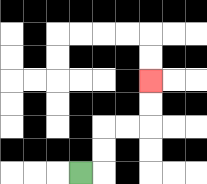{'start': '[3, 7]', 'end': '[6, 3]', 'path_directions': 'R,U,U,R,R,U,U', 'path_coordinates': '[[3, 7], [4, 7], [4, 6], [4, 5], [5, 5], [6, 5], [6, 4], [6, 3]]'}